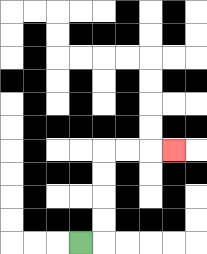{'start': '[3, 10]', 'end': '[7, 6]', 'path_directions': 'R,U,U,U,U,R,R,R', 'path_coordinates': '[[3, 10], [4, 10], [4, 9], [4, 8], [4, 7], [4, 6], [5, 6], [6, 6], [7, 6]]'}